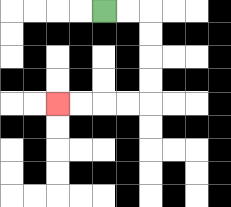{'start': '[4, 0]', 'end': '[2, 4]', 'path_directions': 'R,R,D,D,D,D,L,L,L,L', 'path_coordinates': '[[4, 0], [5, 0], [6, 0], [6, 1], [6, 2], [6, 3], [6, 4], [5, 4], [4, 4], [3, 4], [2, 4]]'}